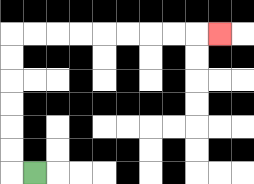{'start': '[1, 7]', 'end': '[9, 1]', 'path_directions': 'L,U,U,U,U,U,U,R,R,R,R,R,R,R,R,R', 'path_coordinates': '[[1, 7], [0, 7], [0, 6], [0, 5], [0, 4], [0, 3], [0, 2], [0, 1], [1, 1], [2, 1], [3, 1], [4, 1], [5, 1], [6, 1], [7, 1], [8, 1], [9, 1]]'}